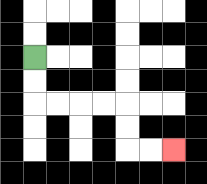{'start': '[1, 2]', 'end': '[7, 6]', 'path_directions': 'D,D,R,R,R,R,D,D,R,R', 'path_coordinates': '[[1, 2], [1, 3], [1, 4], [2, 4], [3, 4], [4, 4], [5, 4], [5, 5], [5, 6], [6, 6], [7, 6]]'}